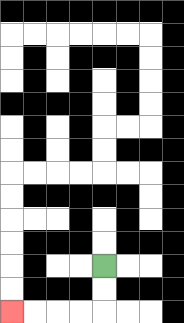{'start': '[4, 11]', 'end': '[0, 13]', 'path_directions': 'D,D,L,L,L,L', 'path_coordinates': '[[4, 11], [4, 12], [4, 13], [3, 13], [2, 13], [1, 13], [0, 13]]'}